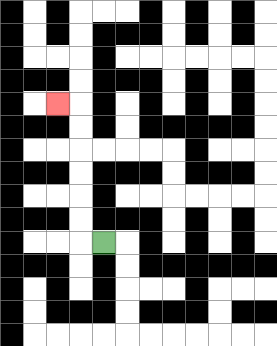{'start': '[4, 10]', 'end': '[2, 4]', 'path_directions': 'L,U,U,U,U,U,U,L', 'path_coordinates': '[[4, 10], [3, 10], [3, 9], [3, 8], [3, 7], [3, 6], [3, 5], [3, 4], [2, 4]]'}